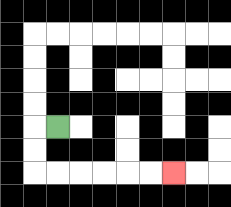{'start': '[2, 5]', 'end': '[7, 7]', 'path_directions': 'L,D,D,R,R,R,R,R,R', 'path_coordinates': '[[2, 5], [1, 5], [1, 6], [1, 7], [2, 7], [3, 7], [4, 7], [5, 7], [6, 7], [7, 7]]'}